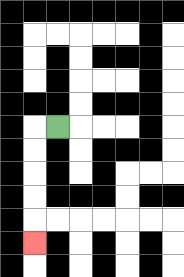{'start': '[2, 5]', 'end': '[1, 10]', 'path_directions': 'L,D,D,D,D,D', 'path_coordinates': '[[2, 5], [1, 5], [1, 6], [1, 7], [1, 8], [1, 9], [1, 10]]'}